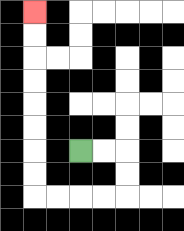{'start': '[3, 6]', 'end': '[1, 0]', 'path_directions': 'R,R,D,D,L,L,L,L,U,U,U,U,U,U,U,U', 'path_coordinates': '[[3, 6], [4, 6], [5, 6], [5, 7], [5, 8], [4, 8], [3, 8], [2, 8], [1, 8], [1, 7], [1, 6], [1, 5], [1, 4], [1, 3], [1, 2], [1, 1], [1, 0]]'}